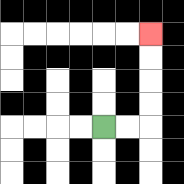{'start': '[4, 5]', 'end': '[6, 1]', 'path_directions': 'R,R,U,U,U,U', 'path_coordinates': '[[4, 5], [5, 5], [6, 5], [6, 4], [6, 3], [6, 2], [6, 1]]'}